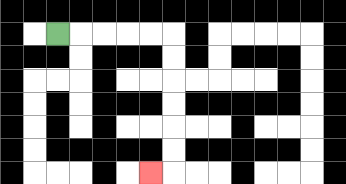{'start': '[2, 1]', 'end': '[6, 7]', 'path_directions': 'R,R,R,R,R,D,D,D,D,D,D,L', 'path_coordinates': '[[2, 1], [3, 1], [4, 1], [5, 1], [6, 1], [7, 1], [7, 2], [7, 3], [7, 4], [7, 5], [7, 6], [7, 7], [6, 7]]'}